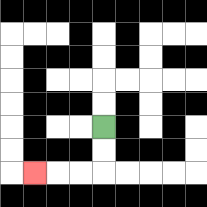{'start': '[4, 5]', 'end': '[1, 7]', 'path_directions': 'D,D,L,L,L', 'path_coordinates': '[[4, 5], [4, 6], [4, 7], [3, 7], [2, 7], [1, 7]]'}